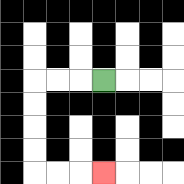{'start': '[4, 3]', 'end': '[4, 7]', 'path_directions': 'L,L,L,D,D,D,D,R,R,R', 'path_coordinates': '[[4, 3], [3, 3], [2, 3], [1, 3], [1, 4], [1, 5], [1, 6], [1, 7], [2, 7], [3, 7], [4, 7]]'}